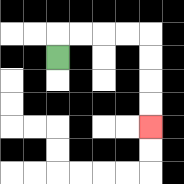{'start': '[2, 2]', 'end': '[6, 5]', 'path_directions': 'U,R,R,R,R,D,D,D,D', 'path_coordinates': '[[2, 2], [2, 1], [3, 1], [4, 1], [5, 1], [6, 1], [6, 2], [6, 3], [6, 4], [6, 5]]'}